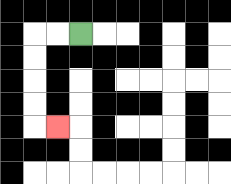{'start': '[3, 1]', 'end': '[2, 5]', 'path_directions': 'L,L,D,D,D,D,R', 'path_coordinates': '[[3, 1], [2, 1], [1, 1], [1, 2], [1, 3], [1, 4], [1, 5], [2, 5]]'}